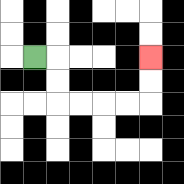{'start': '[1, 2]', 'end': '[6, 2]', 'path_directions': 'R,D,D,R,R,R,R,U,U', 'path_coordinates': '[[1, 2], [2, 2], [2, 3], [2, 4], [3, 4], [4, 4], [5, 4], [6, 4], [6, 3], [6, 2]]'}